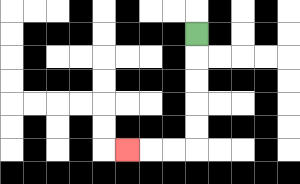{'start': '[8, 1]', 'end': '[5, 6]', 'path_directions': 'D,D,D,D,D,L,L,L', 'path_coordinates': '[[8, 1], [8, 2], [8, 3], [8, 4], [8, 5], [8, 6], [7, 6], [6, 6], [5, 6]]'}